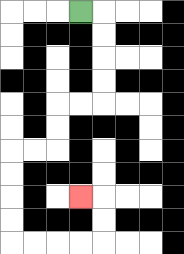{'start': '[3, 0]', 'end': '[3, 8]', 'path_directions': 'R,D,D,D,D,L,L,D,D,L,L,D,D,D,D,R,R,R,R,U,U,L', 'path_coordinates': '[[3, 0], [4, 0], [4, 1], [4, 2], [4, 3], [4, 4], [3, 4], [2, 4], [2, 5], [2, 6], [1, 6], [0, 6], [0, 7], [0, 8], [0, 9], [0, 10], [1, 10], [2, 10], [3, 10], [4, 10], [4, 9], [4, 8], [3, 8]]'}